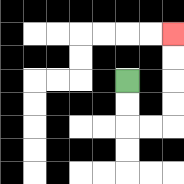{'start': '[5, 3]', 'end': '[7, 1]', 'path_directions': 'D,D,R,R,U,U,U,U', 'path_coordinates': '[[5, 3], [5, 4], [5, 5], [6, 5], [7, 5], [7, 4], [7, 3], [7, 2], [7, 1]]'}